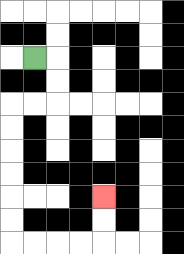{'start': '[1, 2]', 'end': '[4, 8]', 'path_directions': 'R,D,D,L,L,D,D,D,D,D,D,R,R,R,R,U,U', 'path_coordinates': '[[1, 2], [2, 2], [2, 3], [2, 4], [1, 4], [0, 4], [0, 5], [0, 6], [0, 7], [0, 8], [0, 9], [0, 10], [1, 10], [2, 10], [3, 10], [4, 10], [4, 9], [4, 8]]'}